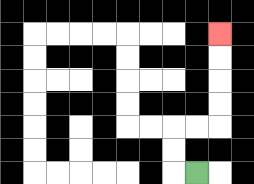{'start': '[8, 7]', 'end': '[9, 1]', 'path_directions': 'L,U,U,R,R,U,U,U,U', 'path_coordinates': '[[8, 7], [7, 7], [7, 6], [7, 5], [8, 5], [9, 5], [9, 4], [9, 3], [9, 2], [9, 1]]'}